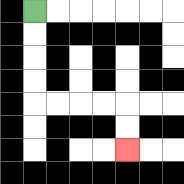{'start': '[1, 0]', 'end': '[5, 6]', 'path_directions': 'D,D,D,D,R,R,R,R,D,D', 'path_coordinates': '[[1, 0], [1, 1], [1, 2], [1, 3], [1, 4], [2, 4], [3, 4], [4, 4], [5, 4], [5, 5], [5, 6]]'}